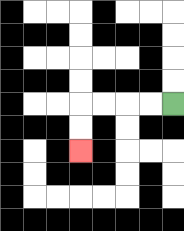{'start': '[7, 4]', 'end': '[3, 6]', 'path_directions': 'L,L,L,L,D,D', 'path_coordinates': '[[7, 4], [6, 4], [5, 4], [4, 4], [3, 4], [3, 5], [3, 6]]'}